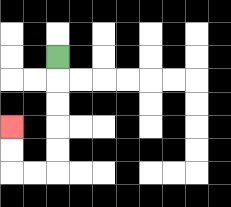{'start': '[2, 2]', 'end': '[0, 5]', 'path_directions': 'D,D,D,D,D,L,L,U,U', 'path_coordinates': '[[2, 2], [2, 3], [2, 4], [2, 5], [2, 6], [2, 7], [1, 7], [0, 7], [0, 6], [0, 5]]'}